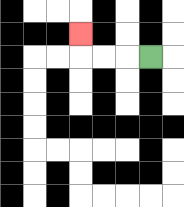{'start': '[6, 2]', 'end': '[3, 1]', 'path_directions': 'L,L,L,U', 'path_coordinates': '[[6, 2], [5, 2], [4, 2], [3, 2], [3, 1]]'}